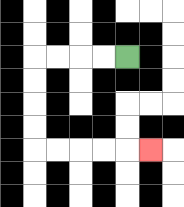{'start': '[5, 2]', 'end': '[6, 6]', 'path_directions': 'L,L,L,L,D,D,D,D,R,R,R,R,R', 'path_coordinates': '[[5, 2], [4, 2], [3, 2], [2, 2], [1, 2], [1, 3], [1, 4], [1, 5], [1, 6], [2, 6], [3, 6], [4, 6], [5, 6], [6, 6]]'}